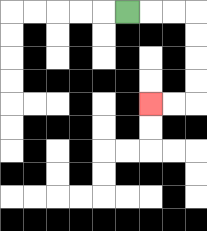{'start': '[5, 0]', 'end': '[6, 4]', 'path_directions': 'R,R,R,D,D,D,D,L,L', 'path_coordinates': '[[5, 0], [6, 0], [7, 0], [8, 0], [8, 1], [8, 2], [8, 3], [8, 4], [7, 4], [6, 4]]'}